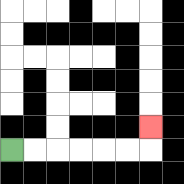{'start': '[0, 6]', 'end': '[6, 5]', 'path_directions': 'R,R,R,R,R,R,U', 'path_coordinates': '[[0, 6], [1, 6], [2, 6], [3, 6], [4, 6], [5, 6], [6, 6], [6, 5]]'}